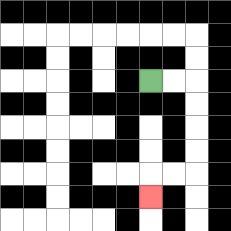{'start': '[6, 3]', 'end': '[6, 8]', 'path_directions': 'R,R,D,D,D,D,L,L,D', 'path_coordinates': '[[6, 3], [7, 3], [8, 3], [8, 4], [8, 5], [8, 6], [8, 7], [7, 7], [6, 7], [6, 8]]'}